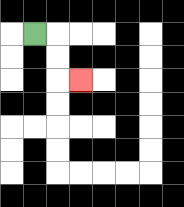{'start': '[1, 1]', 'end': '[3, 3]', 'path_directions': 'R,D,D,R', 'path_coordinates': '[[1, 1], [2, 1], [2, 2], [2, 3], [3, 3]]'}